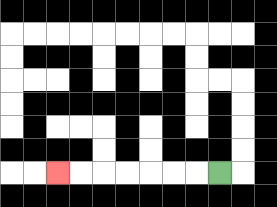{'start': '[9, 7]', 'end': '[2, 7]', 'path_directions': 'L,L,L,L,L,L,L', 'path_coordinates': '[[9, 7], [8, 7], [7, 7], [6, 7], [5, 7], [4, 7], [3, 7], [2, 7]]'}